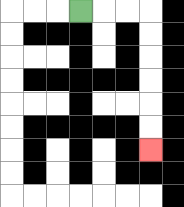{'start': '[3, 0]', 'end': '[6, 6]', 'path_directions': 'R,R,R,D,D,D,D,D,D', 'path_coordinates': '[[3, 0], [4, 0], [5, 0], [6, 0], [6, 1], [6, 2], [6, 3], [6, 4], [6, 5], [6, 6]]'}